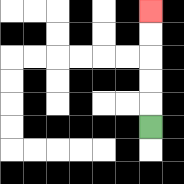{'start': '[6, 5]', 'end': '[6, 0]', 'path_directions': 'U,U,U,U,U', 'path_coordinates': '[[6, 5], [6, 4], [6, 3], [6, 2], [6, 1], [6, 0]]'}